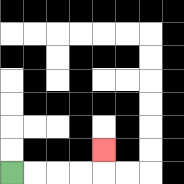{'start': '[0, 7]', 'end': '[4, 6]', 'path_directions': 'R,R,R,R,U', 'path_coordinates': '[[0, 7], [1, 7], [2, 7], [3, 7], [4, 7], [4, 6]]'}